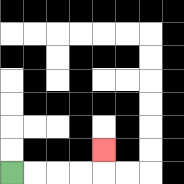{'start': '[0, 7]', 'end': '[4, 6]', 'path_directions': 'R,R,R,R,U', 'path_coordinates': '[[0, 7], [1, 7], [2, 7], [3, 7], [4, 7], [4, 6]]'}